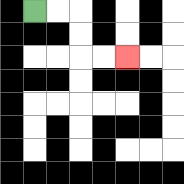{'start': '[1, 0]', 'end': '[5, 2]', 'path_directions': 'R,R,D,D,R,R', 'path_coordinates': '[[1, 0], [2, 0], [3, 0], [3, 1], [3, 2], [4, 2], [5, 2]]'}